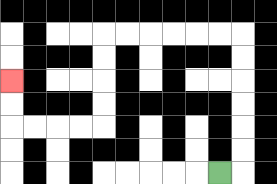{'start': '[9, 7]', 'end': '[0, 3]', 'path_directions': 'R,U,U,U,U,U,U,L,L,L,L,L,L,D,D,D,D,L,L,L,L,U,U', 'path_coordinates': '[[9, 7], [10, 7], [10, 6], [10, 5], [10, 4], [10, 3], [10, 2], [10, 1], [9, 1], [8, 1], [7, 1], [6, 1], [5, 1], [4, 1], [4, 2], [4, 3], [4, 4], [4, 5], [3, 5], [2, 5], [1, 5], [0, 5], [0, 4], [0, 3]]'}